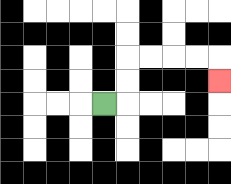{'start': '[4, 4]', 'end': '[9, 3]', 'path_directions': 'R,U,U,R,R,R,R,D', 'path_coordinates': '[[4, 4], [5, 4], [5, 3], [5, 2], [6, 2], [7, 2], [8, 2], [9, 2], [9, 3]]'}